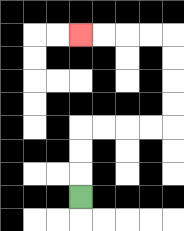{'start': '[3, 8]', 'end': '[3, 1]', 'path_directions': 'U,U,U,R,R,R,R,U,U,U,U,L,L,L,L', 'path_coordinates': '[[3, 8], [3, 7], [3, 6], [3, 5], [4, 5], [5, 5], [6, 5], [7, 5], [7, 4], [7, 3], [7, 2], [7, 1], [6, 1], [5, 1], [4, 1], [3, 1]]'}